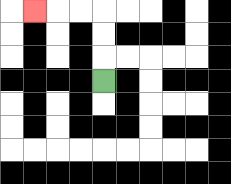{'start': '[4, 3]', 'end': '[1, 0]', 'path_directions': 'U,U,U,L,L,L', 'path_coordinates': '[[4, 3], [4, 2], [4, 1], [4, 0], [3, 0], [2, 0], [1, 0]]'}